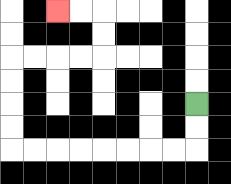{'start': '[8, 4]', 'end': '[2, 0]', 'path_directions': 'D,D,L,L,L,L,L,L,L,L,U,U,U,U,R,R,R,R,U,U,L,L', 'path_coordinates': '[[8, 4], [8, 5], [8, 6], [7, 6], [6, 6], [5, 6], [4, 6], [3, 6], [2, 6], [1, 6], [0, 6], [0, 5], [0, 4], [0, 3], [0, 2], [1, 2], [2, 2], [3, 2], [4, 2], [4, 1], [4, 0], [3, 0], [2, 0]]'}